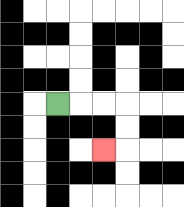{'start': '[2, 4]', 'end': '[4, 6]', 'path_directions': 'R,R,R,D,D,L', 'path_coordinates': '[[2, 4], [3, 4], [4, 4], [5, 4], [5, 5], [5, 6], [4, 6]]'}